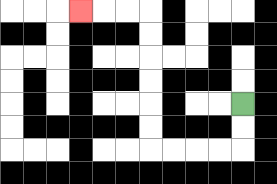{'start': '[10, 4]', 'end': '[3, 0]', 'path_directions': 'D,D,L,L,L,L,U,U,U,U,U,U,L,L,L', 'path_coordinates': '[[10, 4], [10, 5], [10, 6], [9, 6], [8, 6], [7, 6], [6, 6], [6, 5], [6, 4], [6, 3], [6, 2], [6, 1], [6, 0], [5, 0], [4, 0], [3, 0]]'}